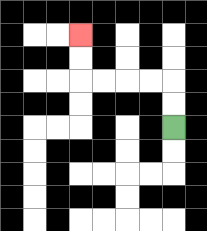{'start': '[7, 5]', 'end': '[3, 1]', 'path_directions': 'U,U,L,L,L,L,U,U', 'path_coordinates': '[[7, 5], [7, 4], [7, 3], [6, 3], [5, 3], [4, 3], [3, 3], [3, 2], [3, 1]]'}